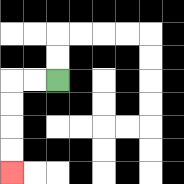{'start': '[2, 3]', 'end': '[0, 7]', 'path_directions': 'L,L,D,D,D,D', 'path_coordinates': '[[2, 3], [1, 3], [0, 3], [0, 4], [0, 5], [0, 6], [0, 7]]'}